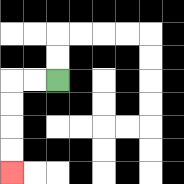{'start': '[2, 3]', 'end': '[0, 7]', 'path_directions': 'L,L,D,D,D,D', 'path_coordinates': '[[2, 3], [1, 3], [0, 3], [0, 4], [0, 5], [0, 6], [0, 7]]'}